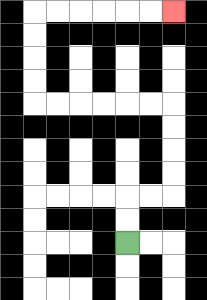{'start': '[5, 10]', 'end': '[7, 0]', 'path_directions': 'U,U,R,R,U,U,U,U,L,L,L,L,L,L,U,U,U,U,R,R,R,R,R,R', 'path_coordinates': '[[5, 10], [5, 9], [5, 8], [6, 8], [7, 8], [7, 7], [7, 6], [7, 5], [7, 4], [6, 4], [5, 4], [4, 4], [3, 4], [2, 4], [1, 4], [1, 3], [1, 2], [1, 1], [1, 0], [2, 0], [3, 0], [4, 0], [5, 0], [6, 0], [7, 0]]'}